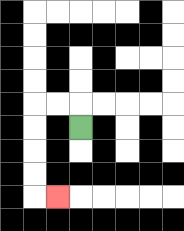{'start': '[3, 5]', 'end': '[2, 8]', 'path_directions': 'U,L,L,D,D,D,D,R', 'path_coordinates': '[[3, 5], [3, 4], [2, 4], [1, 4], [1, 5], [1, 6], [1, 7], [1, 8], [2, 8]]'}